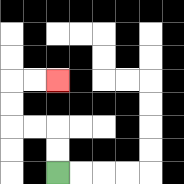{'start': '[2, 7]', 'end': '[2, 3]', 'path_directions': 'U,U,L,L,U,U,R,R', 'path_coordinates': '[[2, 7], [2, 6], [2, 5], [1, 5], [0, 5], [0, 4], [0, 3], [1, 3], [2, 3]]'}